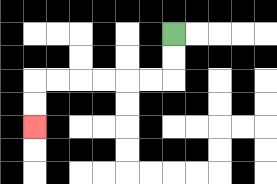{'start': '[7, 1]', 'end': '[1, 5]', 'path_directions': 'D,D,L,L,L,L,L,L,D,D', 'path_coordinates': '[[7, 1], [7, 2], [7, 3], [6, 3], [5, 3], [4, 3], [3, 3], [2, 3], [1, 3], [1, 4], [1, 5]]'}